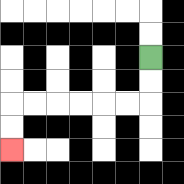{'start': '[6, 2]', 'end': '[0, 6]', 'path_directions': 'D,D,L,L,L,L,L,L,D,D', 'path_coordinates': '[[6, 2], [6, 3], [6, 4], [5, 4], [4, 4], [3, 4], [2, 4], [1, 4], [0, 4], [0, 5], [0, 6]]'}